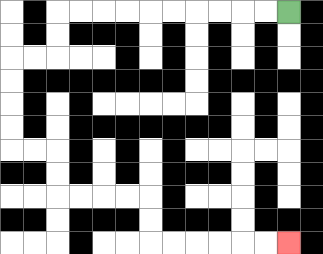{'start': '[12, 0]', 'end': '[12, 10]', 'path_directions': 'L,L,L,L,L,L,L,L,L,L,D,D,L,L,D,D,D,D,R,R,D,D,R,R,R,R,D,D,R,R,R,R,R,R', 'path_coordinates': '[[12, 0], [11, 0], [10, 0], [9, 0], [8, 0], [7, 0], [6, 0], [5, 0], [4, 0], [3, 0], [2, 0], [2, 1], [2, 2], [1, 2], [0, 2], [0, 3], [0, 4], [0, 5], [0, 6], [1, 6], [2, 6], [2, 7], [2, 8], [3, 8], [4, 8], [5, 8], [6, 8], [6, 9], [6, 10], [7, 10], [8, 10], [9, 10], [10, 10], [11, 10], [12, 10]]'}